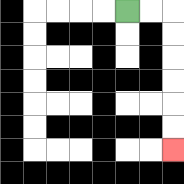{'start': '[5, 0]', 'end': '[7, 6]', 'path_directions': 'R,R,D,D,D,D,D,D', 'path_coordinates': '[[5, 0], [6, 0], [7, 0], [7, 1], [7, 2], [7, 3], [7, 4], [7, 5], [7, 6]]'}